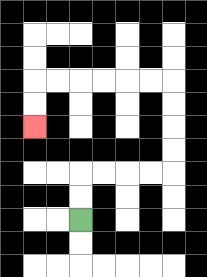{'start': '[3, 9]', 'end': '[1, 5]', 'path_directions': 'U,U,R,R,R,R,U,U,U,U,L,L,L,L,L,L,D,D', 'path_coordinates': '[[3, 9], [3, 8], [3, 7], [4, 7], [5, 7], [6, 7], [7, 7], [7, 6], [7, 5], [7, 4], [7, 3], [6, 3], [5, 3], [4, 3], [3, 3], [2, 3], [1, 3], [1, 4], [1, 5]]'}